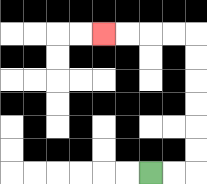{'start': '[6, 7]', 'end': '[4, 1]', 'path_directions': 'R,R,U,U,U,U,U,U,L,L,L,L', 'path_coordinates': '[[6, 7], [7, 7], [8, 7], [8, 6], [8, 5], [8, 4], [8, 3], [8, 2], [8, 1], [7, 1], [6, 1], [5, 1], [4, 1]]'}